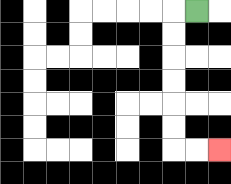{'start': '[8, 0]', 'end': '[9, 6]', 'path_directions': 'L,D,D,D,D,D,D,R,R', 'path_coordinates': '[[8, 0], [7, 0], [7, 1], [7, 2], [7, 3], [7, 4], [7, 5], [7, 6], [8, 6], [9, 6]]'}